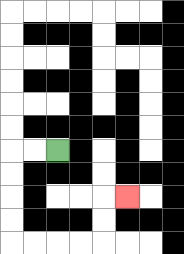{'start': '[2, 6]', 'end': '[5, 8]', 'path_directions': 'L,L,D,D,D,D,R,R,R,R,U,U,R', 'path_coordinates': '[[2, 6], [1, 6], [0, 6], [0, 7], [0, 8], [0, 9], [0, 10], [1, 10], [2, 10], [3, 10], [4, 10], [4, 9], [4, 8], [5, 8]]'}